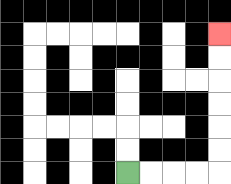{'start': '[5, 7]', 'end': '[9, 1]', 'path_directions': 'R,R,R,R,U,U,U,U,U,U', 'path_coordinates': '[[5, 7], [6, 7], [7, 7], [8, 7], [9, 7], [9, 6], [9, 5], [9, 4], [9, 3], [9, 2], [9, 1]]'}